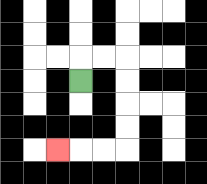{'start': '[3, 3]', 'end': '[2, 6]', 'path_directions': 'U,R,R,D,D,D,D,L,L,L', 'path_coordinates': '[[3, 3], [3, 2], [4, 2], [5, 2], [5, 3], [5, 4], [5, 5], [5, 6], [4, 6], [3, 6], [2, 6]]'}